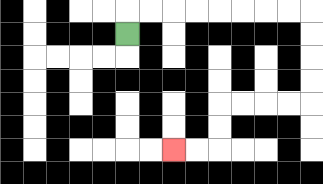{'start': '[5, 1]', 'end': '[7, 6]', 'path_directions': 'U,R,R,R,R,R,R,R,R,D,D,D,D,L,L,L,L,D,D,L,L', 'path_coordinates': '[[5, 1], [5, 0], [6, 0], [7, 0], [8, 0], [9, 0], [10, 0], [11, 0], [12, 0], [13, 0], [13, 1], [13, 2], [13, 3], [13, 4], [12, 4], [11, 4], [10, 4], [9, 4], [9, 5], [9, 6], [8, 6], [7, 6]]'}